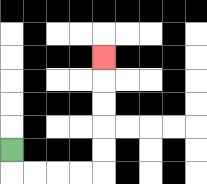{'start': '[0, 6]', 'end': '[4, 2]', 'path_directions': 'D,R,R,R,R,U,U,U,U,U', 'path_coordinates': '[[0, 6], [0, 7], [1, 7], [2, 7], [3, 7], [4, 7], [4, 6], [4, 5], [4, 4], [4, 3], [4, 2]]'}